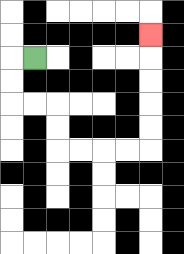{'start': '[1, 2]', 'end': '[6, 1]', 'path_directions': 'L,D,D,R,R,D,D,R,R,R,R,U,U,U,U,U', 'path_coordinates': '[[1, 2], [0, 2], [0, 3], [0, 4], [1, 4], [2, 4], [2, 5], [2, 6], [3, 6], [4, 6], [5, 6], [6, 6], [6, 5], [6, 4], [6, 3], [6, 2], [6, 1]]'}